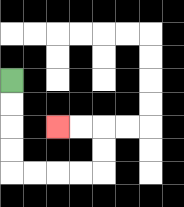{'start': '[0, 3]', 'end': '[2, 5]', 'path_directions': 'D,D,D,D,R,R,R,R,U,U,L,L', 'path_coordinates': '[[0, 3], [0, 4], [0, 5], [0, 6], [0, 7], [1, 7], [2, 7], [3, 7], [4, 7], [4, 6], [4, 5], [3, 5], [2, 5]]'}